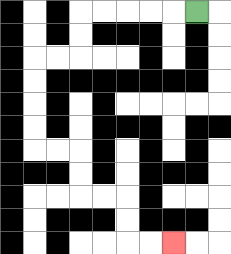{'start': '[8, 0]', 'end': '[7, 10]', 'path_directions': 'L,L,L,L,L,D,D,L,L,D,D,D,D,R,R,D,D,R,R,D,D,R,R', 'path_coordinates': '[[8, 0], [7, 0], [6, 0], [5, 0], [4, 0], [3, 0], [3, 1], [3, 2], [2, 2], [1, 2], [1, 3], [1, 4], [1, 5], [1, 6], [2, 6], [3, 6], [3, 7], [3, 8], [4, 8], [5, 8], [5, 9], [5, 10], [6, 10], [7, 10]]'}